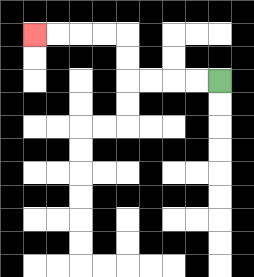{'start': '[9, 3]', 'end': '[1, 1]', 'path_directions': 'L,L,L,L,U,U,L,L,L,L', 'path_coordinates': '[[9, 3], [8, 3], [7, 3], [6, 3], [5, 3], [5, 2], [5, 1], [4, 1], [3, 1], [2, 1], [1, 1]]'}